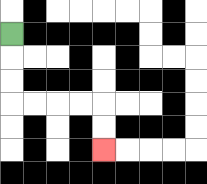{'start': '[0, 1]', 'end': '[4, 6]', 'path_directions': 'D,D,D,R,R,R,R,D,D', 'path_coordinates': '[[0, 1], [0, 2], [0, 3], [0, 4], [1, 4], [2, 4], [3, 4], [4, 4], [4, 5], [4, 6]]'}